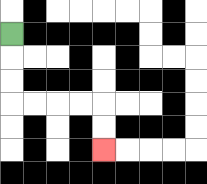{'start': '[0, 1]', 'end': '[4, 6]', 'path_directions': 'D,D,D,R,R,R,R,D,D', 'path_coordinates': '[[0, 1], [0, 2], [0, 3], [0, 4], [1, 4], [2, 4], [3, 4], [4, 4], [4, 5], [4, 6]]'}